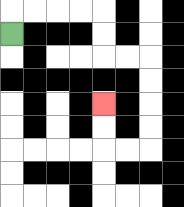{'start': '[0, 1]', 'end': '[4, 4]', 'path_directions': 'U,R,R,R,R,D,D,R,R,D,D,D,D,L,L,U,U', 'path_coordinates': '[[0, 1], [0, 0], [1, 0], [2, 0], [3, 0], [4, 0], [4, 1], [4, 2], [5, 2], [6, 2], [6, 3], [6, 4], [6, 5], [6, 6], [5, 6], [4, 6], [4, 5], [4, 4]]'}